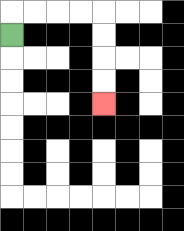{'start': '[0, 1]', 'end': '[4, 4]', 'path_directions': 'U,R,R,R,R,D,D,D,D', 'path_coordinates': '[[0, 1], [0, 0], [1, 0], [2, 0], [3, 0], [4, 0], [4, 1], [4, 2], [4, 3], [4, 4]]'}